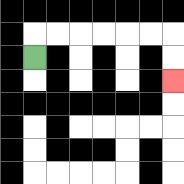{'start': '[1, 2]', 'end': '[7, 3]', 'path_directions': 'U,R,R,R,R,R,R,D,D', 'path_coordinates': '[[1, 2], [1, 1], [2, 1], [3, 1], [4, 1], [5, 1], [6, 1], [7, 1], [7, 2], [7, 3]]'}